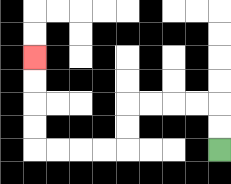{'start': '[9, 6]', 'end': '[1, 2]', 'path_directions': 'U,U,L,L,L,L,D,D,L,L,L,L,U,U,U,U', 'path_coordinates': '[[9, 6], [9, 5], [9, 4], [8, 4], [7, 4], [6, 4], [5, 4], [5, 5], [5, 6], [4, 6], [3, 6], [2, 6], [1, 6], [1, 5], [1, 4], [1, 3], [1, 2]]'}